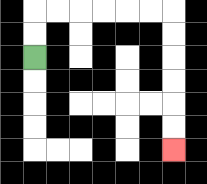{'start': '[1, 2]', 'end': '[7, 6]', 'path_directions': 'U,U,R,R,R,R,R,R,D,D,D,D,D,D', 'path_coordinates': '[[1, 2], [1, 1], [1, 0], [2, 0], [3, 0], [4, 0], [5, 0], [6, 0], [7, 0], [7, 1], [7, 2], [7, 3], [7, 4], [7, 5], [7, 6]]'}